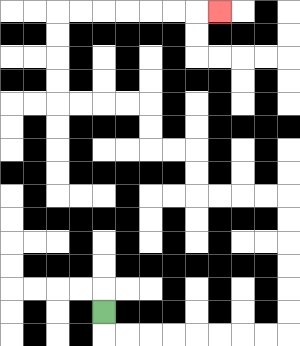{'start': '[4, 13]', 'end': '[9, 0]', 'path_directions': 'D,R,R,R,R,R,R,R,R,U,U,U,U,U,U,L,L,L,L,U,U,L,L,U,U,L,L,L,L,U,U,U,U,R,R,R,R,R,R,R', 'path_coordinates': '[[4, 13], [4, 14], [5, 14], [6, 14], [7, 14], [8, 14], [9, 14], [10, 14], [11, 14], [12, 14], [12, 13], [12, 12], [12, 11], [12, 10], [12, 9], [12, 8], [11, 8], [10, 8], [9, 8], [8, 8], [8, 7], [8, 6], [7, 6], [6, 6], [6, 5], [6, 4], [5, 4], [4, 4], [3, 4], [2, 4], [2, 3], [2, 2], [2, 1], [2, 0], [3, 0], [4, 0], [5, 0], [6, 0], [7, 0], [8, 0], [9, 0]]'}